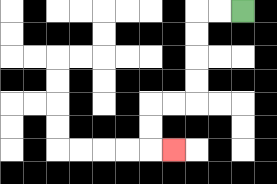{'start': '[10, 0]', 'end': '[7, 6]', 'path_directions': 'L,L,D,D,D,D,L,L,D,D,R', 'path_coordinates': '[[10, 0], [9, 0], [8, 0], [8, 1], [8, 2], [8, 3], [8, 4], [7, 4], [6, 4], [6, 5], [6, 6], [7, 6]]'}